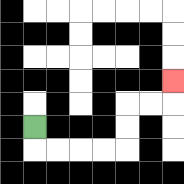{'start': '[1, 5]', 'end': '[7, 3]', 'path_directions': 'D,R,R,R,R,U,U,R,R,U', 'path_coordinates': '[[1, 5], [1, 6], [2, 6], [3, 6], [4, 6], [5, 6], [5, 5], [5, 4], [6, 4], [7, 4], [7, 3]]'}